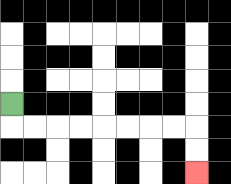{'start': '[0, 4]', 'end': '[8, 7]', 'path_directions': 'D,R,R,R,R,R,R,R,R,D,D', 'path_coordinates': '[[0, 4], [0, 5], [1, 5], [2, 5], [3, 5], [4, 5], [5, 5], [6, 5], [7, 5], [8, 5], [8, 6], [8, 7]]'}